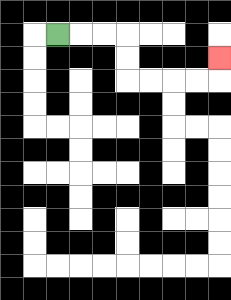{'start': '[2, 1]', 'end': '[9, 2]', 'path_directions': 'R,R,R,D,D,R,R,R,R,U', 'path_coordinates': '[[2, 1], [3, 1], [4, 1], [5, 1], [5, 2], [5, 3], [6, 3], [7, 3], [8, 3], [9, 3], [9, 2]]'}